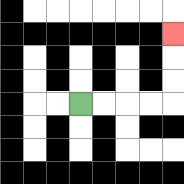{'start': '[3, 4]', 'end': '[7, 1]', 'path_directions': 'R,R,R,R,U,U,U', 'path_coordinates': '[[3, 4], [4, 4], [5, 4], [6, 4], [7, 4], [7, 3], [7, 2], [7, 1]]'}